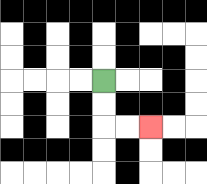{'start': '[4, 3]', 'end': '[6, 5]', 'path_directions': 'D,D,R,R', 'path_coordinates': '[[4, 3], [4, 4], [4, 5], [5, 5], [6, 5]]'}